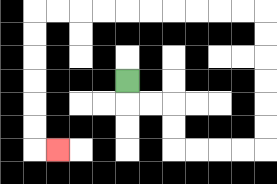{'start': '[5, 3]', 'end': '[2, 6]', 'path_directions': 'D,R,R,D,D,R,R,R,R,U,U,U,U,U,U,L,L,L,L,L,L,L,L,L,L,D,D,D,D,D,D,R', 'path_coordinates': '[[5, 3], [5, 4], [6, 4], [7, 4], [7, 5], [7, 6], [8, 6], [9, 6], [10, 6], [11, 6], [11, 5], [11, 4], [11, 3], [11, 2], [11, 1], [11, 0], [10, 0], [9, 0], [8, 0], [7, 0], [6, 0], [5, 0], [4, 0], [3, 0], [2, 0], [1, 0], [1, 1], [1, 2], [1, 3], [1, 4], [1, 5], [1, 6], [2, 6]]'}